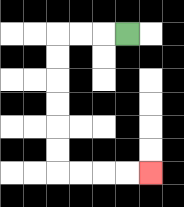{'start': '[5, 1]', 'end': '[6, 7]', 'path_directions': 'L,L,L,D,D,D,D,D,D,R,R,R,R', 'path_coordinates': '[[5, 1], [4, 1], [3, 1], [2, 1], [2, 2], [2, 3], [2, 4], [2, 5], [2, 6], [2, 7], [3, 7], [4, 7], [5, 7], [6, 7]]'}